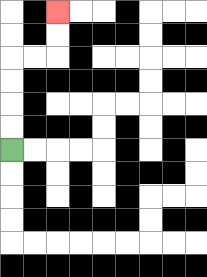{'start': '[0, 6]', 'end': '[2, 0]', 'path_directions': 'U,U,U,U,R,R,U,U', 'path_coordinates': '[[0, 6], [0, 5], [0, 4], [0, 3], [0, 2], [1, 2], [2, 2], [2, 1], [2, 0]]'}